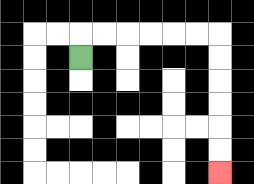{'start': '[3, 2]', 'end': '[9, 7]', 'path_directions': 'U,R,R,R,R,R,R,D,D,D,D,D,D', 'path_coordinates': '[[3, 2], [3, 1], [4, 1], [5, 1], [6, 1], [7, 1], [8, 1], [9, 1], [9, 2], [9, 3], [9, 4], [9, 5], [9, 6], [9, 7]]'}